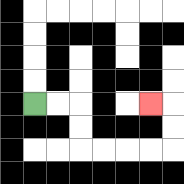{'start': '[1, 4]', 'end': '[6, 4]', 'path_directions': 'R,R,D,D,R,R,R,R,U,U,L', 'path_coordinates': '[[1, 4], [2, 4], [3, 4], [3, 5], [3, 6], [4, 6], [5, 6], [6, 6], [7, 6], [7, 5], [7, 4], [6, 4]]'}